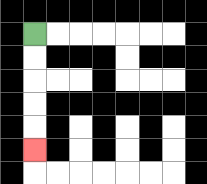{'start': '[1, 1]', 'end': '[1, 6]', 'path_directions': 'D,D,D,D,D', 'path_coordinates': '[[1, 1], [1, 2], [1, 3], [1, 4], [1, 5], [1, 6]]'}